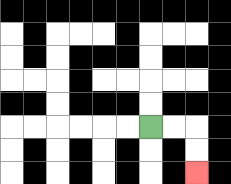{'start': '[6, 5]', 'end': '[8, 7]', 'path_directions': 'R,R,D,D', 'path_coordinates': '[[6, 5], [7, 5], [8, 5], [8, 6], [8, 7]]'}